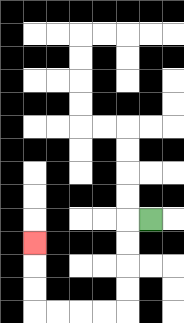{'start': '[6, 9]', 'end': '[1, 10]', 'path_directions': 'L,D,D,D,D,L,L,L,L,U,U,U', 'path_coordinates': '[[6, 9], [5, 9], [5, 10], [5, 11], [5, 12], [5, 13], [4, 13], [3, 13], [2, 13], [1, 13], [1, 12], [1, 11], [1, 10]]'}